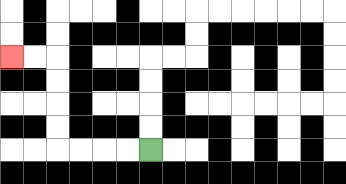{'start': '[6, 6]', 'end': '[0, 2]', 'path_directions': 'L,L,L,L,U,U,U,U,L,L', 'path_coordinates': '[[6, 6], [5, 6], [4, 6], [3, 6], [2, 6], [2, 5], [2, 4], [2, 3], [2, 2], [1, 2], [0, 2]]'}